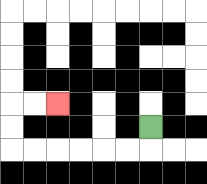{'start': '[6, 5]', 'end': '[2, 4]', 'path_directions': 'D,L,L,L,L,L,L,U,U,R,R', 'path_coordinates': '[[6, 5], [6, 6], [5, 6], [4, 6], [3, 6], [2, 6], [1, 6], [0, 6], [0, 5], [0, 4], [1, 4], [2, 4]]'}